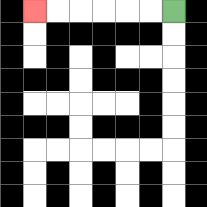{'start': '[7, 0]', 'end': '[1, 0]', 'path_directions': 'L,L,L,L,L,L', 'path_coordinates': '[[7, 0], [6, 0], [5, 0], [4, 0], [3, 0], [2, 0], [1, 0]]'}